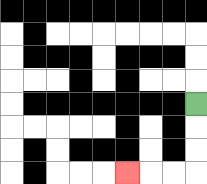{'start': '[8, 4]', 'end': '[5, 7]', 'path_directions': 'D,D,D,L,L,L', 'path_coordinates': '[[8, 4], [8, 5], [8, 6], [8, 7], [7, 7], [6, 7], [5, 7]]'}